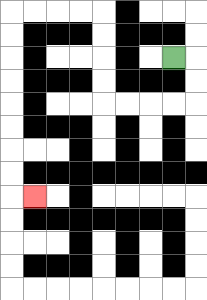{'start': '[7, 2]', 'end': '[1, 8]', 'path_directions': 'R,D,D,L,L,L,L,U,U,U,U,L,L,L,L,D,D,D,D,D,D,D,D,R', 'path_coordinates': '[[7, 2], [8, 2], [8, 3], [8, 4], [7, 4], [6, 4], [5, 4], [4, 4], [4, 3], [4, 2], [4, 1], [4, 0], [3, 0], [2, 0], [1, 0], [0, 0], [0, 1], [0, 2], [0, 3], [0, 4], [0, 5], [0, 6], [0, 7], [0, 8], [1, 8]]'}